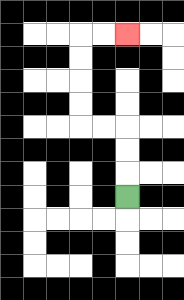{'start': '[5, 8]', 'end': '[5, 1]', 'path_directions': 'U,U,U,L,L,U,U,U,U,R,R', 'path_coordinates': '[[5, 8], [5, 7], [5, 6], [5, 5], [4, 5], [3, 5], [3, 4], [3, 3], [3, 2], [3, 1], [4, 1], [5, 1]]'}